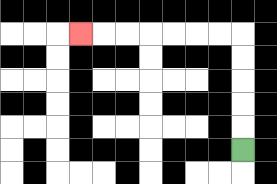{'start': '[10, 6]', 'end': '[3, 1]', 'path_directions': 'U,U,U,U,U,L,L,L,L,L,L,L', 'path_coordinates': '[[10, 6], [10, 5], [10, 4], [10, 3], [10, 2], [10, 1], [9, 1], [8, 1], [7, 1], [6, 1], [5, 1], [4, 1], [3, 1]]'}